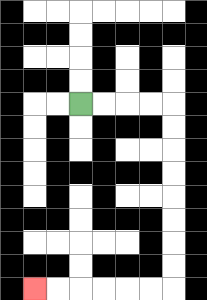{'start': '[3, 4]', 'end': '[1, 12]', 'path_directions': 'R,R,R,R,D,D,D,D,D,D,D,D,L,L,L,L,L,L', 'path_coordinates': '[[3, 4], [4, 4], [5, 4], [6, 4], [7, 4], [7, 5], [7, 6], [7, 7], [7, 8], [7, 9], [7, 10], [7, 11], [7, 12], [6, 12], [5, 12], [4, 12], [3, 12], [2, 12], [1, 12]]'}